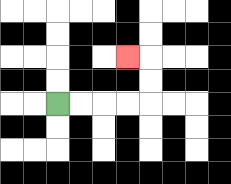{'start': '[2, 4]', 'end': '[5, 2]', 'path_directions': 'R,R,R,R,U,U,L', 'path_coordinates': '[[2, 4], [3, 4], [4, 4], [5, 4], [6, 4], [6, 3], [6, 2], [5, 2]]'}